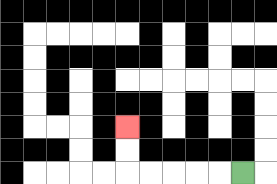{'start': '[10, 7]', 'end': '[5, 5]', 'path_directions': 'L,L,L,L,L,U,U', 'path_coordinates': '[[10, 7], [9, 7], [8, 7], [7, 7], [6, 7], [5, 7], [5, 6], [5, 5]]'}